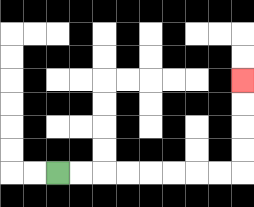{'start': '[2, 7]', 'end': '[10, 3]', 'path_directions': 'R,R,R,R,R,R,R,R,U,U,U,U', 'path_coordinates': '[[2, 7], [3, 7], [4, 7], [5, 7], [6, 7], [7, 7], [8, 7], [9, 7], [10, 7], [10, 6], [10, 5], [10, 4], [10, 3]]'}